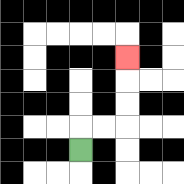{'start': '[3, 6]', 'end': '[5, 2]', 'path_directions': 'U,R,R,U,U,U', 'path_coordinates': '[[3, 6], [3, 5], [4, 5], [5, 5], [5, 4], [5, 3], [5, 2]]'}